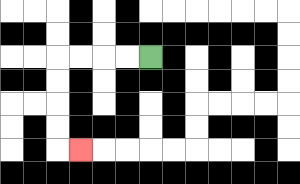{'start': '[6, 2]', 'end': '[3, 6]', 'path_directions': 'L,L,L,L,D,D,D,D,R', 'path_coordinates': '[[6, 2], [5, 2], [4, 2], [3, 2], [2, 2], [2, 3], [2, 4], [2, 5], [2, 6], [3, 6]]'}